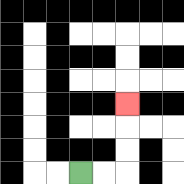{'start': '[3, 7]', 'end': '[5, 4]', 'path_directions': 'R,R,U,U,U', 'path_coordinates': '[[3, 7], [4, 7], [5, 7], [5, 6], [5, 5], [5, 4]]'}